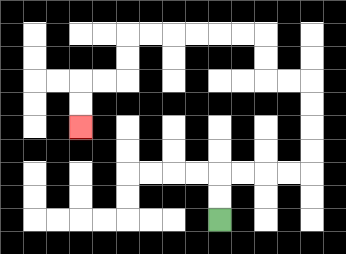{'start': '[9, 9]', 'end': '[3, 5]', 'path_directions': 'U,U,R,R,R,R,U,U,U,U,L,L,U,U,L,L,L,L,L,L,D,D,L,L,D,D', 'path_coordinates': '[[9, 9], [9, 8], [9, 7], [10, 7], [11, 7], [12, 7], [13, 7], [13, 6], [13, 5], [13, 4], [13, 3], [12, 3], [11, 3], [11, 2], [11, 1], [10, 1], [9, 1], [8, 1], [7, 1], [6, 1], [5, 1], [5, 2], [5, 3], [4, 3], [3, 3], [3, 4], [3, 5]]'}